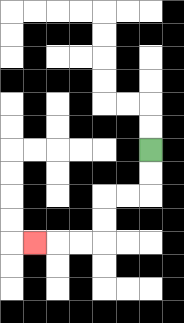{'start': '[6, 6]', 'end': '[1, 10]', 'path_directions': 'D,D,L,L,D,D,L,L,L', 'path_coordinates': '[[6, 6], [6, 7], [6, 8], [5, 8], [4, 8], [4, 9], [4, 10], [3, 10], [2, 10], [1, 10]]'}